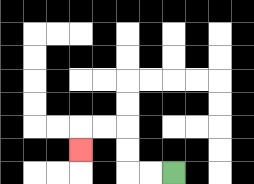{'start': '[7, 7]', 'end': '[3, 6]', 'path_directions': 'L,L,U,U,L,L,D', 'path_coordinates': '[[7, 7], [6, 7], [5, 7], [5, 6], [5, 5], [4, 5], [3, 5], [3, 6]]'}